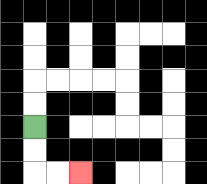{'start': '[1, 5]', 'end': '[3, 7]', 'path_directions': 'D,D,R,R', 'path_coordinates': '[[1, 5], [1, 6], [1, 7], [2, 7], [3, 7]]'}